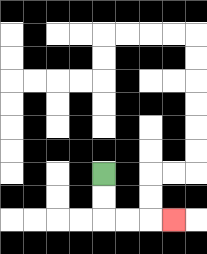{'start': '[4, 7]', 'end': '[7, 9]', 'path_directions': 'D,D,R,R,R', 'path_coordinates': '[[4, 7], [4, 8], [4, 9], [5, 9], [6, 9], [7, 9]]'}